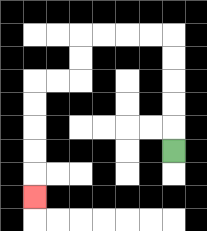{'start': '[7, 6]', 'end': '[1, 8]', 'path_directions': 'U,U,U,U,U,L,L,L,L,D,D,L,L,D,D,D,D,D', 'path_coordinates': '[[7, 6], [7, 5], [7, 4], [7, 3], [7, 2], [7, 1], [6, 1], [5, 1], [4, 1], [3, 1], [3, 2], [3, 3], [2, 3], [1, 3], [1, 4], [1, 5], [1, 6], [1, 7], [1, 8]]'}